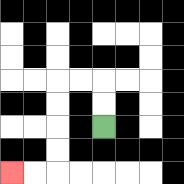{'start': '[4, 5]', 'end': '[0, 7]', 'path_directions': 'U,U,L,L,D,D,D,D,L,L', 'path_coordinates': '[[4, 5], [4, 4], [4, 3], [3, 3], [2, 3], [2, 4], [2, 5], [2, 6], [2, 7], [1, 7], [0, 7]]'}